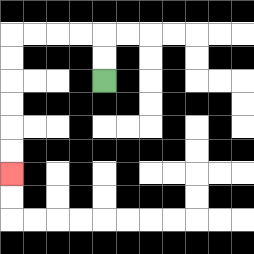{'start': '[4, 3]', 'end': '[0, 7]', 'path_directions': 'U,U,L,L,L,L,D,D,D,D,D,D', 'path_coordinates': '[[4, 3], [4, 2], [4, 1], [3, 1], [2, 1], [1, 1], [0, 1], [0, 2], [0, 3], [0, 4], [0, 5], [0, 6], [0, 7]]'}